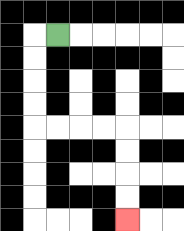{'start': '[2, 1]', 'end': '[5, 9]', 'path_directions': 'L,D,D,D,D,R,R,R,R,D,D,D,D', 'path_coordinates': '[[2, 1], [1, 1], [1, 2], [1, 3], [1, 4], [1, 5], [2, 5], [3, 5], [4, 5], [5, 5], [5, 6], [5, 7], [5, 8], [5, 9]]'}